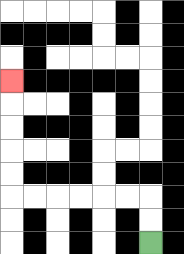{'start': '[6, 10]', 'end': '[0, 3]', 'path_directions': 'U,U,L,L,L,L,L,L,U,U,U,U,U', 'path_coordinates': '[[6, 10], [6, 9], [6, 8], [5, 8], [4, 8], [3, 8], [2, 8], [1, 8], [0, 8], [0, 7], [0, 6], [0, 5], [0, 4], [0, 3]]'}